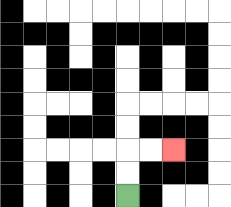{'start': '[5, 8]', 'end': '[7, 6]', 'path_directions': 'U,U,R,R', 'path_coordinates': '[[5, 8], [5, 7], [5, 6], [6, 6], [7, 6]]'}